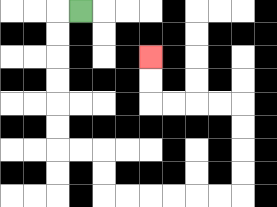{'start': '[3, 0]', 'end': '[6, 2]', 'path_directions': 'L,D,D,D,D,D,D,R,R,D,D,R,R,R,R,R,R,U,U,U,U,L,L,L,L,U,U', 'path_coordinates': '[[3, 0], [2, 0], [2, 1], [2, 2], [2, 3], [2, 4], [2, 5], [2, 6], [3, 6], [4, 6], [4, 7], [4, 8], [5, 8], [6, 8], [7, 8], [8, 8], [9, 8], [10, 8], [10, 7], [10, 6], [10, 5], [10, 4], [9, 4], [8, 4], [7, 4], [6, 4], [6, 3], [6, 2]]'}